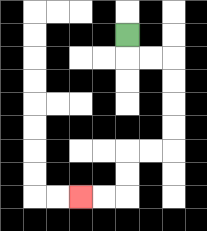{'start': '[5, 1]', 'end': '[3, 8]', 'path_directions': 'D,R,R,D,D,D,D,L,L,D,D,L,L', 'path_coordinates': '[[5, 1], [5, 2], [6, 2], [7, 2], [7, 3], [7, 4], [7, 5], [7, 6], [6, 6], [5, 6], [5, 7], [5, 8], [4, 8], [3, 8]]'}